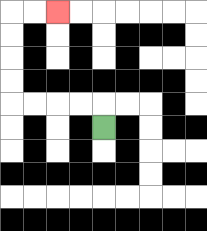{'start': '[4, 5]', 'end': '[2, 0]', 'path_directions': 'U,L,L,L,L,U,U,U,U,R,R', 'path_coordinates': '[[4, 5], [4, 4], [3, 4], [2, 4], [1, 4], [0, 4], [0, 3], [0, 2], [0, 1], [0, 0], [1, 0], [2, 0]]'}